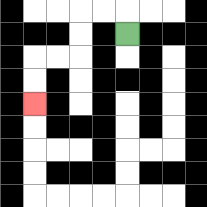{'start': '[5, 1]', 'end': '[1, 4]', 'path_directions': 'U,L,L,D,D,L,L,D,D', 'path_coordinates': '[[5, 1], [5, 0], [4, 0], [3, 0], [3, 1], [3, 2], [2, 2], [1, 2], [1, 3], [1, 4]]'}